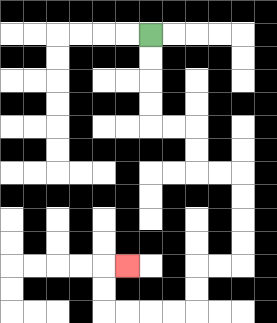{'start': '[6, 1]', 'end': '[5, 11]', 'path_directions': 'D,D,D,D,R,R,D,D,R,R,D,D,D,D,L,L,D,D,L,L,L,L,U,U,R', 'path_coordinates': '[[6, 1], [6, 2], [6, 3], [6, 4], [6, 5], [7, 5], [8, 5], [8, 6], [8, 7], [9, 7], [10, 7], [10, 8], [10, 9], [10, 10], [10, 11], [9, 11], [8, 11], [8, 12], [8, 13], [7, 13], [6, 13], [5, 13], [4, 13], [4, 12], [4, 11], [5, 11]]'}